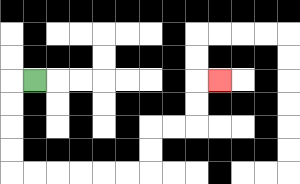{'start': '[1, 3]', 'end': '[9, 3]', 'path_directions': 'L,D,D,D,D,R,R,R,R,R,R,U,U,R,R,U,U,R', 'path_coordinates': '[[1, 3], [0, 3], [0, 4], [0, 5], [0, 6], [0, 7], [1, 7], [2, 7], [3, 7], [4, 7], [5, 7], [6, 7], [6, 6], [6, 5], [7, 5], [8, 5], [8, 4], [8, 3], [9, 3]]'}